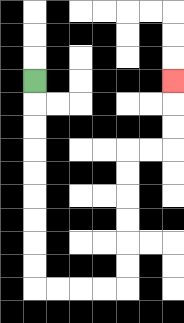{'start': '[1, 3]', 'end': '[7, 3]', 'path_directions': 'D,D,D,D,D,D,D,D,D,R,R,R,R,U,U,U,U,U,U,R,R,U,U,U', 'path_coordinates': '[[1, 3], [1, 4], [1, 5], [1, 6], [1, 7], [1, 8], [1, 9], [1, 10], [1, 11], [1, 12], [2, 12], [3, 12], [4, 12], [5, 12], [5, 11], [5, 10], [5, 9], [5, 8], [5, 7], [5, 6], [6, 6], [7, 6], [7, 5], [7, 4], [7, 3]]'}